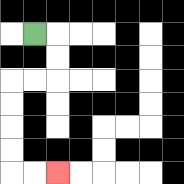{'start': '[1, 1]', 'end': '[2, 7]', 'path_directions': 'R,D,D,L,L,D,D,D,D,R,R', 'path_coordinates': '[[1, 1], [2, 1], [2, 2], [2, 3], [1, 3], [0, 3], [0, 4], [0, 5], [0, 6], [0, 7], [1, 7], [2, 7]]'}